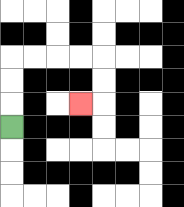{'start': '[0, 5]', 'end': '[3, 4]', 'path_directions': 'U,U,U,R,R,R,R,D,D,L', 'path_coordinates': '[[0, 5], [0, 4], [0, 3], [0, 2], [1, 2], [2, 2], [3, 2], [4, 2], [4, 3], [4, 4], [3, 4]]'}